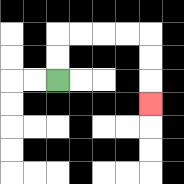{'start': '[2, 3]', 'end': '[6, 4]', 'path_directions': 'U,U,R,R,R,R,D,D,D', 'path_coordinates': '[[2, 3], [2, 2], [2, 1], [3, 1], [4, 1], [5, 1], [6, 1], [6, 2], [6, 3], [6, 4]]'}